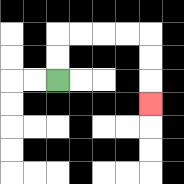{'start': '[2, 3]', 'end': '[6, 4]', 'path_directions': 'U,U,R,R,R,R,D,D,D', 'path_coordinates': '[[2, 3], [2, 2], [2, 1], [3, 1], [4, 1], [5, 1], [6, 1], [6, 2], [6, 3], [6, 4]]'}